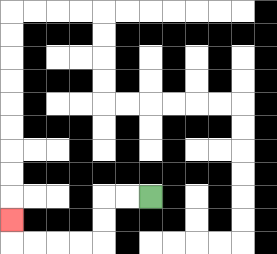{'start': '[6, 8]', 'end': '[0, 9]', 'path_directions': 'L,L,D,D,L,L,L,L,U', 'path_coordinates': '[[6, 8], [5, 8], [4, 8], [4, 9], [4, 10], [3, 10], [2, 10], [1, 10], [0, 10], [0, 9]]'}